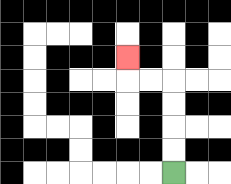{'start': '[7, 7]', 'end': '[5, 2]', 'path_directions': 'U,U,U,U,L,L,U', 'path_coordinates': '[[7, 7], [7, 6], [7, 5], [7, 4], [7, 3], [6, 3], [5, 3], [5, 2]]'}